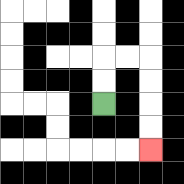{'start': '[4, 4]', 'end': '[6, 6]', 'path_directions': 'U,U,R,R,D,D,D,D', 'path_coordinates': '[[4, 4], [4, 3], [4, 2], [5, 2], [6, 2], [6, 3], [6, 4], [6, 5], [6, 6]]'}